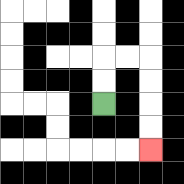{'start': '[4, 4]', 'end': '[6, 6]', 'path_directions': 'U,U,R,R,D,D,D,D', 'path_coordinates': '[[4, 4], [4, 3], [4, 2], [5, 2], [6, 2], [6, 3], [6, 4], [6, 5], [6, 6]]'}